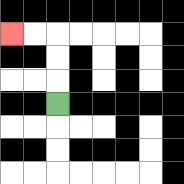{'start': '[2, 4]', 'end': '[0, 1]', 'path_directions': 'U,U,U,L,L', 'path_coordinates': '[[2, 4], [2, 3], [2, 2], [2, 1], [1, 1], [0, 1]]'}